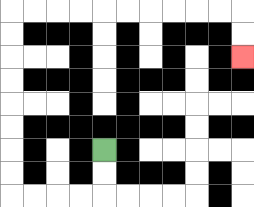{'start': '[4, 6]', 'end': '[10, 2]', 'path_directions': 'D,D,L,L,L,L,U,U,U,U,U,U,U,U,R,R,R,R,R,R,R,R,R,R,D,D', 'path_coordinates': '[[4, 6], [4, 7], [4, 8], [3, 8], [2, 8], [1, 8], [0, 8], [0, 7], [0, 6], [0, 5], [0, 4], [0, 3], [0, 2], [0, 1], [0, 0], [1, 0], [2, 0], [3, 0], [4, 0], [5, 0], [6, 0], [7, 0], [8, 0], [9, 0], [10, 0], [10, 1], [10, 2]]'}